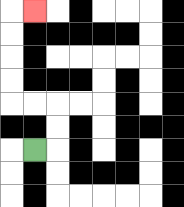{'start': '[1, 6]', 'end': '[1, 0]', 'path_directions': 'R,U,U,L,L,U,U,U,U,R', 'path_coordinates': '[[1, 6], [2, 6], [2, 5], [2, 4], [1, 4], [0, 4], [0, 3], [0, 2], [0, 1], [0, 0], [1, 0]]'}